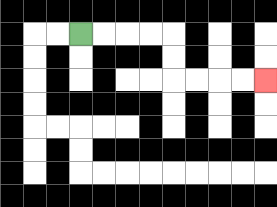{'start': '[3, 1]', 'end': '[11, 3]', 'path_directions': 'R,R,R,R,D,D,R,R,R,R', 'path_coordinates': '[[3, 1], [4, 1], [5, 1], [6, 1], [7, 1], [7, 2], [7, 3], [8, 3], [9, 3], [10, 3], [11, 3]]'}